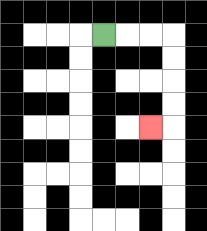{'start': '[4, 1]', 'end': '[6, 5]', 'path_directions': 'R,R,R,D,D,D,D,L', 'path_coordinates': '[[4, 1], [5, 1], [6, 1], [7, 1], [7, 2], [7, 3], [7, 4], [7, 5], [6, 5]]'}